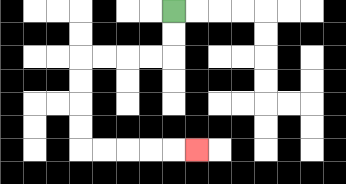{'start': '[7, 0]', 'end': '[8, 6]', 'path_directions': 'D,D,L,L,L,L,D,D,D,D,R,R,R,R,R', 'path_coordinates': '[[7, 0], [7, 1], [7, 2], [6, 2], [5, 2], [4, 2], [3, 2], [3, 3], [3, 4], [3, 5], [3, 6], [4, 6], [5, 6], [6, 6], [7, 6], [8, 6]]'}